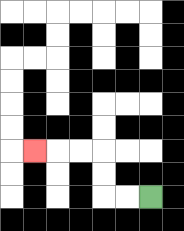{'start': '[6, 8]', 'end': '[1, 6]', 'path_directions': 'L,L,U,U,L,L,L', 'path_coordinates': '[[6, 8], [5, 8], [4, 8], [4, 7], [4, 6], [3, 6], [2, 6], [1, 6]]'}